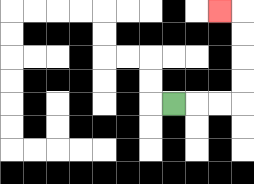{'start': '[7, 4]', 'end': '[9, 0]', 'path_directions': 'R,R,R,U,U,U,U,L', 'path_coordinates': '[[7, 4], [8, 4], [9, 4], [10, 4], [10, 3], [10, 2], [10, 1], [10, 0], [9, 0]]'}